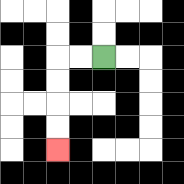{'start': '[4, 2]', 'end': '[2, 6]', 'path_directions': 'L,L,D,D,D,D', 'path_coordinates': '[[4, 2], [3, 2], [2, 2], [2, 3], [2, 4], [2, 5], [2, 6]]'}